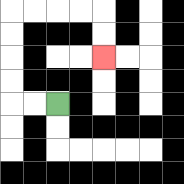{'start': '[2, 4]', 'end': '[4, 2]', 'path_directions': 'L,L,U,U,U,U,R,R,R,R,D,D', 'path_coordinates': '[[2, 4], [1, 4], [0, 4], [0, 3], [0, 2], [0, 1], [0, 0], [1, 0], [2, 0], [3, 0], [4, 0], [4, 1], [4, 2]]'}